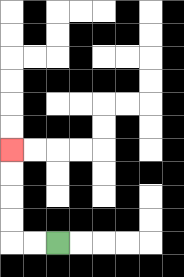{'start': '[2, 10]', 'end': '[0, 6]', 'path_directions': 'L,L,U,U,U,U', 'path_coordinates': '[[2, 10], [1, 10], [0, 10], [0, 9], [0, 8], [0, 7], [0, 6]]'}